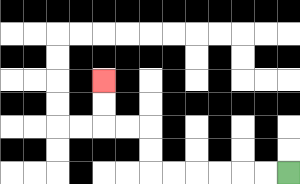{'start': '[12, 7]', 'end': '[4, 3]', 'path_directions': 'L,L,L,L,L,L,U,U,L,L,U,U', 'path_coordinates': '[[12, 7], [11, 7], [10, 7], [9, 7], [8, 7], [7, 7], [6, 7], [6, 6], [6, 5], [5, 5], [4, 5], [4, 4], [4, 3]]'}